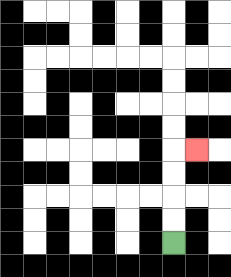{'start': '[7, 10]', 'end': '[8, 6]', 'path_directions': 'U,U,U,U,R', 'path_coordinates': '[[7, 10], [7, 9], [7, 8], [7, 7], [7, 6], [8, 6]]'}